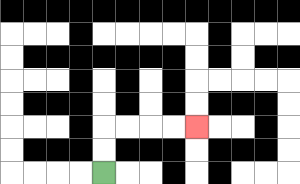{'start': '[4, 7]', 'end': '[8, 5]', 'path_directions': 'U,U,R,R,R,R', 'path_coordinates': '[[4, 7], [4, 6], [4, 5], [5, 5], [6, 5], [7, 5], [8, 5]]'}